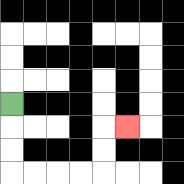{'start': '[0, 4]', 'end': '[5, 5]', 'path_directions': 'D,D,D,R,R,R,R,U,U,R', 'path_coordinates': '[[0, 4], [0, 5], [0, 6], [0, 7], [1, 7], [2, 7], [3, 7], [4, 7], [4, 6], [4, 5], [5, 5]]'}